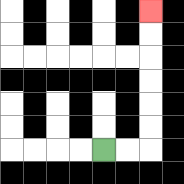{'start': '[4, 6]', 'end': '[6, 0]', 'path_directions': 'R,R,U,U,U,U,U,U', 'path_coordinates': '[[4, 6], [5, 6], [6, 6], [6, 5], [6, 4], [6, 3], [6, 2], [6, 1], [6, 0]]'}